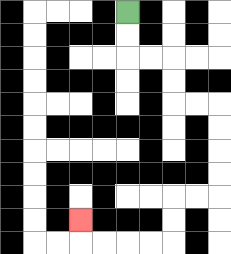{'start': '[5, 0]', 'end': '[3, 9]', 'path_directions': 'D,D,R,R,D,D,R,R,D,D,D,D,L,L,D,D,L,L,L,L,U', 'path_coordinates': '[[5, 0], [5, 1], [5, 2], [6, 2], [7, 2], [7, 3], [7, 4], [8, 4], [9, 4], [9, 5], [9, 6], [9, 7], [9, 8], [8, 8], [7, 8], [7, 9], [7, 10], [6, 10], [5, 10], [4, 10], [3, 10], [3, 9]]'}